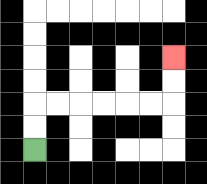{'start': '[1, 6]', 'end': '[7, 2]', 'path_directions': 'U,U,R,R,R,R,R,R,U,U', 'path_coordinates': '[[1, 6], [1, 5], [1, 4], [2, 4], [3, 4], [4, 4], [5, 4], [6, 4], [7, 4], [7, 3], [7, 2]]'}